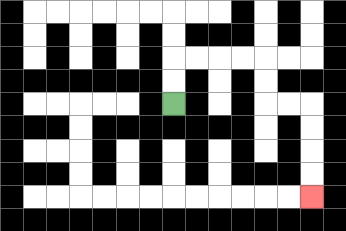{'start': '[7, 4]', 'end': '[13, 8]', 'path_directions': 'U,U,R,R,R,R,D,D,R,R,D,D,D,D', 'path_coordinates': '[[7, 4], [7, 3], [7, 2], [8, 2], [9, 2], [10, 2], [11, 2], [11, 3], [11, 4], [12, 4], [13, 4], [13, 5], [13, 6], [13, 7], [13, 8]]'}